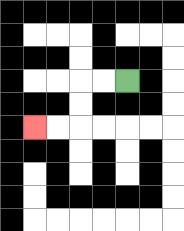{'start': '[5, 3]', 'end': '[1, 5]', 'path_directions': 'L,L,D,D,L,L', 'path_coordinates': '[[5, 3], [4, 3], [3, 3], [3, 4], [3, 5], [2, 5], [1, 5]]'}